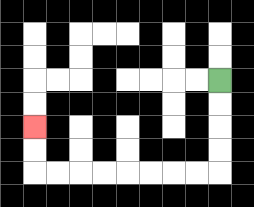{'start': '[9, 3]', 'end': '[1, 5]', 'path_directions': 'D,D,D,D,L,L,L,L,L,L,L,L,U,U', 'path_coordinates': '[[9, 3], [9, 4], [9, 5], [9, 6], [9, 7], [8, 7], [7, 7], [6, 7], [5, 7], [4, 7], [3, 7], [2, 7], [1, 7], [1, 6], [1, 5]]'}